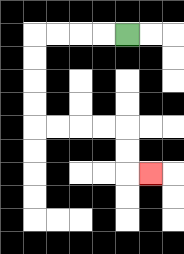{'start': '[5, 1]', 'end': '[6, 7]', 'path_directions': 'L,L,L,L,D,D,D,D,R,R,R,R,D,D,R', 'path_coordinates': '[[5, 1], [4, 1], [3, 1], [2, 1], [1, 1], [1, 2], [1, 3], [1, 4], [1, 5], [2, 5], [3, 5], [4, 5], [5, 5], [5, 6], [5, 7], [6, 7]]'}